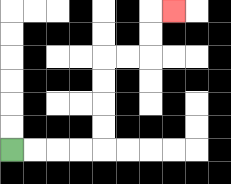{'start': '[0, 6]', 'end': '[7, 0]', 'path_directions': 'R,R,R,R,U,U,U,U,R,R,U,U,R', 'path_coordinates': '[[0, 6], [1, 6], [2, 6], [3, 6], [4, 6], [4, 5], [4, 4], [4, 3], [4, 2], [5, 2], [6, 2], [6, 1], [6, 0], [7, 0]]'}